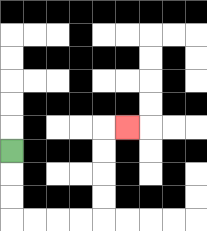{'start': '[0, 6]', 'end': '[5, 5]', 'path_directions': 'D,D,D,R,R,R,R,U,U,U,U,R', 'path_coordinates': '[[0, 6], [0, 7], [0, 8], [0, 9], [1, 9], [2, 9], [3, 9], [4, 9], [4, 8], [4, 7], [4, 6], [4, 5], [5, 5]]'}